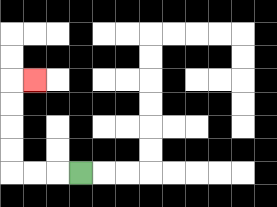{'start': '[3, 7]', 'end': '[1, 3]', 'path_directions': 'L,L,L,U,U,U,U,R', 'path_coordinates': '[[3, 7], [2, 7], [1, 7], [0, 7], [0, 6], [0, 5], [0, 4], [0, 3], [1, 3]]'}